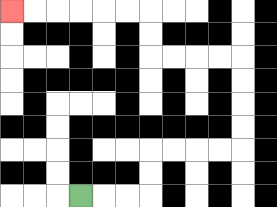{'start': '[3, 8]', 'end': '[0, 0]', 'path_directions': 'R,R,R,U,U,R,R,R,R,U,U,U,U,L,L,L,L,U,U,L,L,L,L,L,L', 'path_coordinates': '[[3, 8], [4, 8], [5, 8], [6, 8], [6, 7], [6, 6], [7, 6], [8, 6], [9, 6], [10, 6], [10, 5], [10, 4], [10, 3], [10, 2], [9, 2], [8, 2], [7, 2], [6, 2], [6, 1], [6, 0], [5, 0], [4, 0], [3, 0], [2, 0], [1, 0], [0, 0]]'}